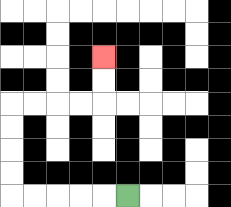{'start': '[5, 8]', 'end': '[4, 2]', 'path_directions': 'L,L,L,L,L,U,U,U,U,R,R,R,R,U,U', 'path_coordinates': '[[5, 8], [4, 8], [3, 8], [2, 8], [1, 8], [0, 8], [0, 7], [0, 6], [0, 5], [0, 4], [1, 4], [2, 4], [3, 4], [4, 4], [4, 3], [4, 2]]'}